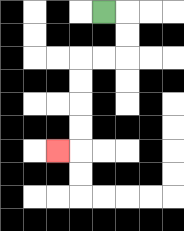{'start': '[4, 0]', 'end': '[2, 6]', 'path_directions': 'R,D,D,L,L,D,D,D,D,L', 'path_coordinates': '[[4, 0], [5, 0], [5, 1], [5, 2], [4, 2], [3, 2], [3, 3], [3, 4], [3, 5], [3, 6], [2, 6]]'}